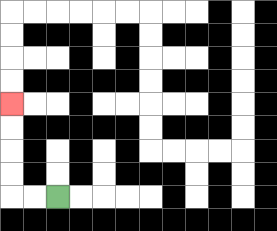{'start': '[2, 8]', 'end': '[0, 4]', 'path_directions': 'L,L,U,U,U,U', 'path_coordinates': '[[2, 8], [1, 8], [0, 8], [0, 7], [0, 6], [0, 5], [0, 4]]'}